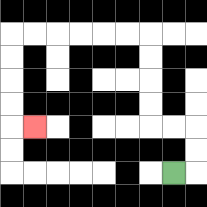{'start': '[7, 7]', 'end': '[1, 5]', 'path_directions': 'R,U,U,L,L,U,U,U,U,L,L,L,L,L,L,D,D,D,D,R', 'path_coordinates': '[[7, 7], [8, 7], [8, 6], [8, 5], [7, 5], [6, 5], [6, 4], [6, 3], [6, 2], [6, 1], [5, 1], [4, 1], [3, 1], [2, 1], [1, 1], [0, 1], [0, 2], [0, 3], [0, 4], [0, 5], [1, 5]]'}